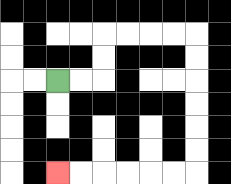{'start': '[2, 3]', 'end': '[2, 7]', 'path_directions': 'R,R,U,U,R,R,R,R,D,D,D,D,D,D,L,L,L,L,L,L', 'path_coordinates': '[[2, 3], [3, 3], [4, 3], [4, 2], [4, 1], [5, 1], [6, 1], [7, 1], [8, 1], [8, 2], [8, 3], [8, 4], [8, 5], [8, 6], [8, 7], [7, 7], [6, 7], [5, 7], [4, 7], [3, 7], [2, 7]]'}